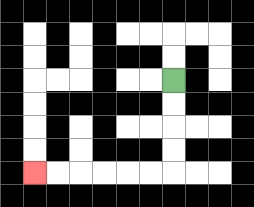{'start': '[7, 3]', 'end': '[1, 7]', 'path_directions': 'D,D,D,D,L,L,L,L,L,L', 'path_coordinates': '[[7, 3], [7, 4], [7, 5], [7, 6], [7, 7], [6, 7], [5, 7], [4, 7], [3, 7], [2, 7], [1, 7]]'}